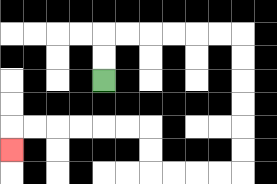{'start': '[4, 3]', 'end': '[0, 6]', 'path_directions': 'U,U,R,R,R,R,R,R,D,D,D,D,D,D,L,L,L,L,U,U,L,L,L,L,L,L,D', 'path_coordinates': '[[4, 3], [4, 2], [4, 1], [5, 1], [6, 1], [7, 1], [8, 1], [9, 1], [10, 1], [10, 2], [10, 3], [10, 4], [10, 5], [10, 6], [10, 7], [9, 7], [8, 7], [7, 7], [6, 7], [6, 6], [6, 5], [5, 5], [4, 5], [3, 5], [2, 5], [1, 5], [0, 5], [0, 6]]'}